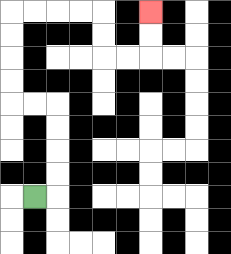{'start': '[1, 8]', 'end': '[6, 0]', 'path_directions': 'R,U,U,U,U,L,L,U,U,U,U,R,R,R,R,D,D,R,R,U,U', 'path_coordinates': '[[1, 8], [2, 8], [2, 7], [2, 6], [2, 5], [2, 4], [1, 4], [0, 4], [0, 3], [0, 2], [0, 1], [0, 0], [1, 0], [2, 0], [3, 0], [4, 0], [4, 1], [4, 2], [5, 2], [6, 2], [6, 1], [6, 0]]'}